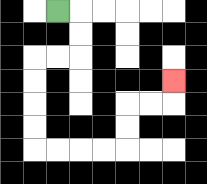{'start': '[2, 0]', 'end': '[7, 3]', 'path_directions': 'R,D,D,L,L,D,D,D,D,R,R,R,R,U,U,R,R,U', 'path_coordinates': '[[2, 0], [3, 0], [3, 1], [3, 2], [2, 2], [1, 2], [1, 3], [1, 4], [1, 5], [1, 6], [2, 6], [3, 6], [4, 6], [5, 6], [5, 5], [5, 4], [6, 4], [7, 4], [7, 3]]'}